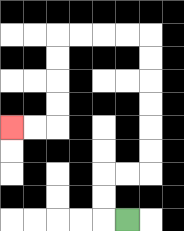{'start': '[5, 9]', 'end': '[0, 5]', 'path_directions': 'L,U,U,R,R,U,U,U,U,U,U,L,L,L,L,D,D,D,D,L,L', 'path_coordinates': '[[5, 9], [4, 9], [4, 8], [4, 7], [5, 7], [6, 7], [6, 6], [6, 5], [6, 4], [6, 3], [6, 2], [6, 1], [5, 1], [4, 1], [3, 1], [2, 1], [2, 2], [2, 3], [2, 4], [2, 5], [1, 5], [0, 5]]'}